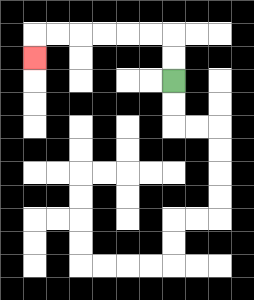{'start': '[7, 3]', 'end': '[1, 2]', 'path_directions': 'U,U,L,L,L,L,L,L,D', 'path_coordinates': '[[7, 3], [7, 2], [7, 1], [6, 1], [5, 1], [4, 1], [3, 1], [2, 1], [1, 1], [1, 2]]'}